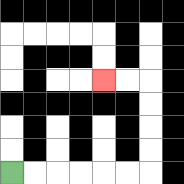{'start': '[0, 7]', 'end': '[4, 3]', 'path_directions': 'R,R,R,R,R,R,U,U,U,U,L,L', 'path_coordinates': '[[0, 7], [1, 7], [2, 7], [3, 7], [4, 7], [5, 7], [6, 7], [6, 6], [6, 5], [6, 4], [6, 3], [5, 3], [4, 3]]'}